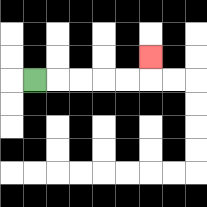{'start': '[1, 3]', 'end': '[6, 2]', 'path_directions': 'R,R,R,R,R,U', 'path_coordinates': '[[1, 3], [2, 3], [3, 3], [4, 3], [5, 3], [6, 3], [6, 2]]'}